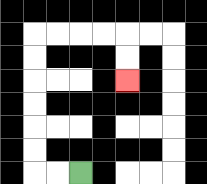{'start': '[3, 7]', 'end': '[5, 3]', 'path_directions': 'L,L,U,U,U,U,U,U,R,R,R,R,D,D', 'path_coordinates': '[[3, 7], [2, 7], [1, 7], [1, 6], [1, 5], [1, 4], [1, 3], [1, 2], [1, 1], [2, 1], [3, 1], [4, 1], [5, 1], [5, 2], [5, 3]]'}